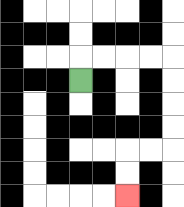{'start': '[3, 3]', 'end': '[5, 8]', 'path_directions': 'U,R,R,R,R,D,D,D,D,L,L,D,D', 'path_coordinates': '[[3, 3], [3, 2], [4, 2], [5, 2], [6, 2], [7, 2], [7, 3], [7, 4], [7, 5], [7, 6], [6, 6], [5, 6], [5, 7], [5, 8]]'}